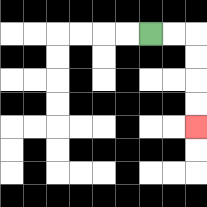{'start': '[6, 1]', 'end': '[8, 5]', 'path_directions': 'R,R,D,D,D,D', 'path_coordinates': '[[6, 1], [7, 1], [8, 1], [8, 2], [8, 3], [8, 4], [8, 5]]'}